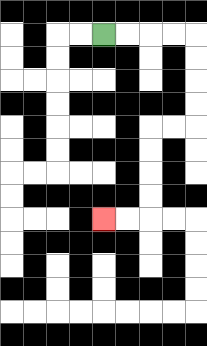{'start': '[4, 1]', 'end': '[4, 9]', 'path_directions': 'R,R,R,R,D,D,D,D,L,L,D,D,D,D,L,L', 'path_coordinates': '[[4, 1], [5, 1], [6, 1], [7, 1], [8, 1], [8, 2], [8, 3], [8, 4], [8, 5], [7, 5], [6, 5], [6, 6], [6, 7], [6, 8], [6, 9], [5, 9], [4, 9]]'}